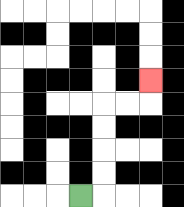{'start': '[3, 8]', 'end': '[6, 3]', 'path_directions': 'R,U,U,U,U,R,R,U', 'path_coordinates': '[[3, 8], [4, 8], [4, 7], [4, 6], [4, 5], [4, 4], [5, 4], [6, 4], [6, 3]]'}